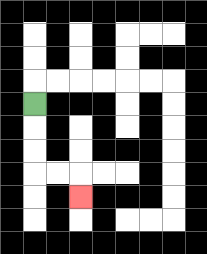{'start': '[1, 4]', 'end': '[3, 8]', 'path_directions': 'D,D,D,R,R,D', 'path_coordinates': '[[1, 4], [1, 5], [1, 6], [1, 7], [2, 7], [3, 7], [3, 8]]'}